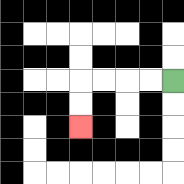{'start': '[7, 3]', 'end': '[3, 5]', 'path_directions': 'L,L,L,L,D,D', 'path_coordinates': '[[7, 3], [6, 3], [5, 3], [4, 3], [3, 3], [3, 4], [3, 5]]'}